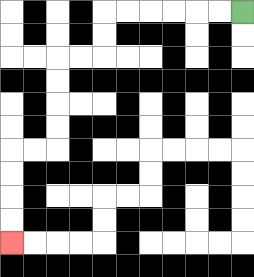{'start': '[10, 0]', 'end': '[0, 10]', 'path_directions': 'L,L,L,L,L,L,D,D,L,L,D,D,D,D,L,L,D,D,D,D', 'path_coordinates': '[[10, 0], [9, 0], [8, 0], [7, 0], [6, 0], [5, 0], [4, 0], [4, 1], [4, 2], [3, 2], [2, 2], [2, 3], [2, 4], [2, 5], [2, 6], [1, 6], [0, 6], [0, 7], [0, 8], [0, 9], [0, 10]]'}